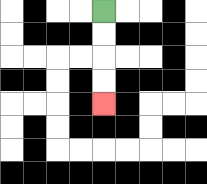{'start': '[4, 0]', 'end': '[4, 4]', 'path_directions': 'D,D,D,D', 'path_coordinates': '[[4, 0], [4, 1], [4, 2], [4, 3], [4, 4]]'}